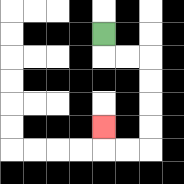{'start': '[4, 1]', 'end': '[4, 5]', 'path_directions': 'D,R,R,D,D,D,D,L,L,U', 'path_coordinates': '[[4, 1], [4, 2], [5, 2], [6, 2], [6, 3], [6, 4], [6, 5], [6, 6], [5, 6], [4, 6], [4, 5]]'}